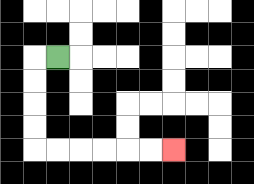{'start': '[2, 2]', 'end': '[7, 6]', 'path_directions': 'L,D,D,D,D,R,R,R,R,R,R', 'path_coordinates': '[[2, 2], [1, 2], [1, 3], [1, 4], [1, 5], [1, 6], [2, 6], [3, 6], [4, 6], [5, 6], [6, 6], [7, 6]]'}